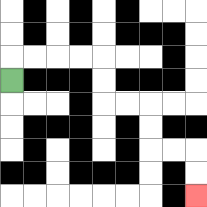{'start': '[0, 3]', 'end': '[8, 8]', 'path_directions': 'U,R,R,R,R,D,D,R,R,D,D,R,R,D,D', 'path_coordinates': '[[0, 3], [0, 2], [1, 2], [2, 2], [3, 2], [4, 2], [4, 3], [4, 4], [5, 4], [6, 4], [6, 5], [6, 6], [7, 6], [8, 6], [8, 7], [8, 8]]'}